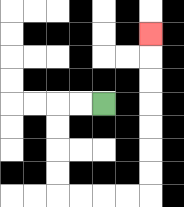{'start': '[4, 4]', 'end': '[6, 1]', 'path_directions': 'L,L,D,D,D,D,R,R,R,R,U,U,U,U,U,U,U', 'path_coordinates': '[[4, 4], [3, 4], [2, 4], [2, 5], [2, 6], [2, 7], [2, 8], [3, 8], [4, 8], [5, 8], [6, 8], [6, 7], [6, 6], [6, 5], [6, 4], [6, 3], [6, 2], [6, 1]]'}